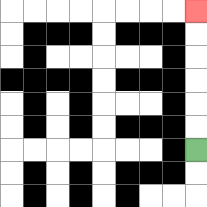{'start': '[8, 6]', 'end': '[8, 0]', 'path_directions': 'U,U,U,U,U,U', 'path_coordinates': '[[8, 6], [8, 5], [8, 4], [8, 3], [8, 2], [8, 1], [8, 0]]'}